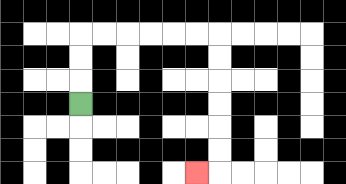{'start': '[3, 4]', 'end': '[8, 7]', 'path_directions': 'U,U,U,R,R,R,R,R,R,D,D,D,D,D,D,L', 'path_coordinates': '[[3, 4], [3, 3], [3, 2], [3, 1], [4, 1], [5, 1], [6, 1], [7, 1], [8, 1], [9, 1], [9, 2], [9, 3], [9, 4], [9, 5], [9, 6], [9, 7], [8, 7]]'}